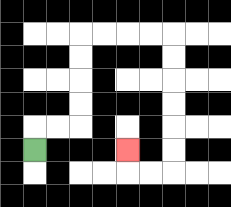{'start': '[1, 6]', 'end': '[5, 6]', 'path_directions': 'U,R,R,U,U,U,U,R,R,R,R,D,D,D,D,D,D,L,L,U', 'path_coordinates': '[[1, 6], [1, 5], [2, 5], [3, 5], [3, 4], [3, 3], [3, 2], [3, 1], [4, 1], [5, 1], [6, 1], [7, 1], [7, 2], [7, 3], [7, 4], [7, 5], [7, 6], [7, 7], [6, 7], [5, 7], [5, 6]]'}